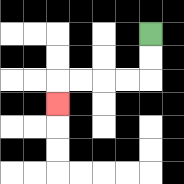{'start': '[6, 1]', 'end': '[2, 4]', 'path_directions': 'D,D,L,L,L,L,D', 'path_coordinates': '[[6, 1], [6, 2], [6, 3], [5, 3], [4, 3], [3, 3], [2, 3], [2, 4]]'}